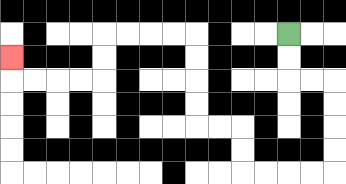{'start': '[12, 1]', 'end': '[0, 2]', 'path_directions': 'D,D,R,R,D,D,D,D,L,L,L,L,U,U,L,L,U,U,U,U,L,L,L,L,D,D,L,L,L,L,U', 'path_coordinates': '[[12, 1], [12, 2], [12, 3], [13, 3], [14, 3], [14, 4], [14, 5], [14, 6], [14, 7], [13, 7], [12, 7], [11, 7], [10, 7], [10, 6], [10, 5], [9, 5], [8, 5], [8, 4], [8, 3], [8, 2], [8, 1], [7, 1], [6, 1], [5, 1], [4, 1], [4, 2], [4, 3], [3, 3], [2, 3], [1, 3], [0, 3], [0, 2]]'}